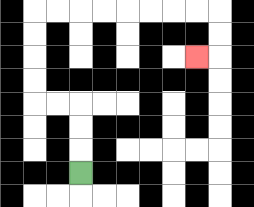{'start': '[3, 7]', 'end': '[8, 2]', 'path_directions': 'U,U,U,L,L,U,U,U,U,R,R,R,R,R,R,R,R,D,D,L', 'path_coordinates': '[[3, 7], [3, 6], [3, 5], [3, 4], [2, 4], [1, 4], [1, 3], [1, 2], [1, 1], [1, 0], [2, 0], [3, 0], [4, 0], [5, 0], [6, 0], [7, 0], [8, 0], [9, 0], [9, 1], [9, 2], [8, 2]]'}